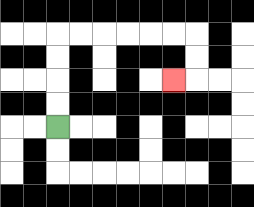{'start': '[2, 5]', 'end': '[7, 3]', 'path_directions': 'U,U,U,U,R,R,R,R,R,R,D,D,L', 'path_coordinates': '[[2, 5], [2, 4], [2, 3], [2, 2], [2, 1], [3, 1], [4, 1], [5, 1], [6, 1], [7, 1], [8, 1], [8, 2], [8, 3], [7, 3]]'}